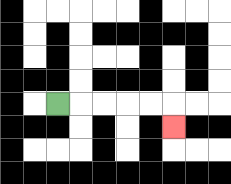{'start': '[2, 4]', 'end': '[7, 5]', 'path_directions': 'R,R,R,R,R,D', 'path_coordinates': '[[2, 4], [3, 4], [4, 4], [5, 4], [6, 4], [7, 4], [7, 5]]'}